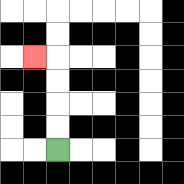{'start': '[2, 6]', 'end': '[1, 2]', 'path_directions': 'U,U,U,U,L', 'path_coordinates': '[[2, 6], [2, 5], [2, 4], [2, 3], [2, 2], [1, 2]]'}